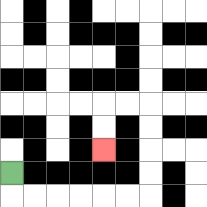{'start': '[0, 7]', 'end': '[4, 6]', 'path_directions': 'D,R,R,R,R,R,R,U,U,U,U,L,L,D,D', 'path_coordinates': '[[0, 7], [0, 8], [1, 8], [2, 8], [3, 8], [4, 8], [5, 8], [6, 8], [6, 7], [6, 6], [6, 5], [6, 4], [5, 4], [4, 4], [4, 5], [4, 6]]'}